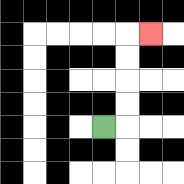{'start': '[4, 5]', 'end': '[6, 1]', 'path_directions': 'R,U,U,U,U,R', 'path_coordinates': '[[4, 5], [5, 5], [5, 4], [5, 3], [5, 2], [5, 1], [6, 1]]'}